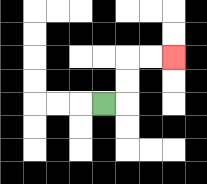{'start': '[4, 4]', 'end': '[7, 2]', 'path_directions': 'R,U,U,R,R', 'path_coordinates': '[[4, 4], [5, 4], [5, 3], [5, 2], [6, 2], [7, 2]]'}